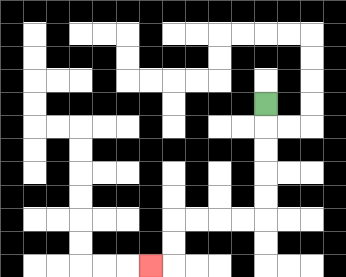{'start': '[11, 4]', 'end': '[6, 11]', 'path_directions': 'D,D,D,D,D,L,L,L,L,D,D,L', 'path_coordinates': '[[11, 4], [11, 5], [11, 6], [11, 7], [11, 8], [11, 9], [10, 9], [9, 9], [8, 9], [7, 9], [7, 10], [7, 11], [6, 11]]'}